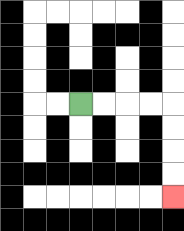{'start': '[3, 4]', 'end': '[7, 8]', 'path_directions': 'R,R,R,R,D,D,D,D', 'path_coordinates': '[[3, 4], [4, 4], [5, 4], [6, 4], [7, 4], [7, 5], [7, 6], [7, 7], [7, 8]]'}